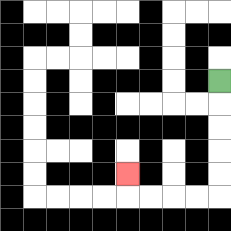{'start': '[9, 3]', 'end': '[5, 7]', 'path_directions': 'D,D,D,D,D,L,L,L,L,U', 'path_coordinates': '[[9, 3], [9, 4], [9, 5], [9, 6], [9, 7], [9, 8], [8, 8], [7, 8], [6, 8], [5, 8], [5, 7]]'}